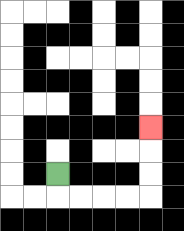{'start': '[2, 7]', 'end': '[6, 5]', 'path_directions': 'D,R,R,R,R,U,U,U', 'path_coordinates': '[[2, 7], [2, 8], [3, 8], [4, 8], [5, 8], [6, 8], [6, 7], [6, 6], [6, 5]]'}